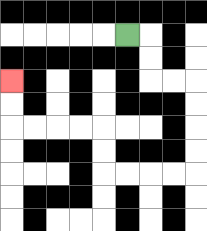{'start': '[5, 1]', 'end': '[0, 3]', 'path_directions': 'R,D,D,R,R,D,D,D,D,L,L,L,L,U,U,L,L,L,L,U,U', 'path_coordinates': '[[5, 1], [6, 1], [6, 2], [6, 3], [7, 3], [8, 3], [8, 4], [8, 5], [8, 6], [8, 7], [7, 7], [6, 7], [5, 7], [4, 7], [4, 6], [4, 5], [3, 5], [2, 5], [1, 5], [0, 5], [0, 4], [0, 3]]'}